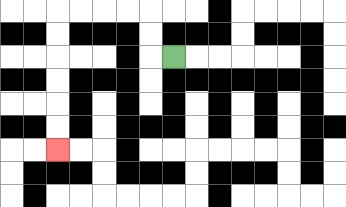{'start': '[7, 2]', 'end': '[2, 6]', 'path_directions': 'L,U,U,L,L,L,L,D,D,D,D,D,D', 'path_coordinates': '[[7, 2], [6, 2], [6, 1], [6, 0], [5, 0], [4, 0], [3, 0], [2, 0], [2, 1], [2, 2], [2, 3], [2, 4], [2, 5], [2, 6]]'}